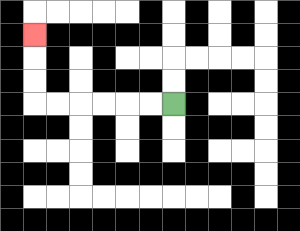{'start': '[7, 4]', 'end': '[1, 1]', 'path_directions': 'L,L,L,L,L,L,U,U,U', 'path_coordinates': '[[7, 4], [6, 4], [5, 4], [4, 4], [3, 4], [2, 4], [1, 4], [1, 3], [1, 2], [1, 1]]'}